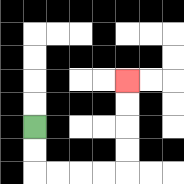{'start': '[1, 5]', 'end': '[5, 3]', 'path_directions': 'D,D,R,R,R,R,U,U,U,U', 'path_coordinates': '[[1, 5], [1, 6], [1, 7], [2, 7], [3, 7], [4, 7], [5, 7], [5, 6], [5, 5], [5, 4], [5, 3]]'}